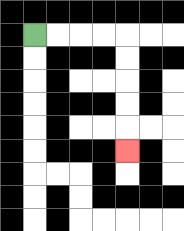{'start': '[1, 1]', 'end': '[5, 6]', 'path_directions': 'R,R,R,R,D,D,D,D,D', 'path_coordinates': '[[1, 1], [2, 1], [3, 1], [4, 1], [5, 1], [5, 2], [5, 3], [5, 4], [5, 5], [5, 6]]'}